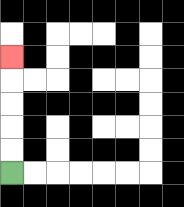{'start': '[0, 7]', 'end': '[0, 2]', 'path_directions': 'U,U,U,U,U', 'path_coordinates': '[[0, 7], [0, 6], [0, 5], [0, 4], [0, 3], [0, 2]]'}